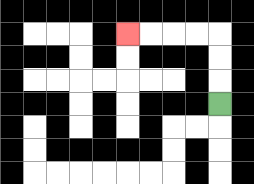{'start': '[9, 4]', 'end': '[5, 1]', 'path_directions': 'U,U,U,L,L,L,L', 'path_coordinates': '[[9, 4], [9, 3], [9, 2], [9, 1], [8, 1], [7, 1], [6, 1], [5, 1]]'}